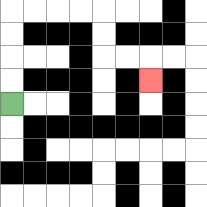{'start': '[0, 4]', 'end': '[6, 3]', 'path_directions': 'U,U,U,U,R,R,R,R,D,D,R,R,D', 'path_coordinates': '[[0, 4], [0, 3], [0, 2], [0, 1], [0, 0], [1, 0], [2, 0], [3, 0], [4, 0], [4, 1], [4, 2], [5, 2], [6, 2], [6, 3]]'}